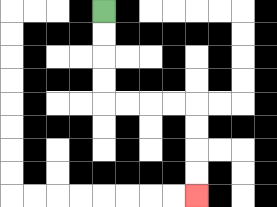{'start': '[4, 0]', 'end': '[8, 8]', 'path_directions': 'D,D,D,D,R,R,R,R,D,D,D,D', 'path_coordinates': '[[4, 0], [4, 1], [4, 2], [4, 3], [4, 4], [5, 4], [6, 4], [7, 4], [8, 4], [8, 5], [8, 6], [8, 7], [8, 8]]'}